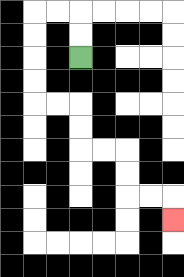{'start': '[3, 2]', 'end': '[7, 9]', 'path_directions': 'U,U,L,L,D,D,D,D,R,R,D,D,R,R,D,D,R,R,D', 'path_coordinates': '[[3, 2], [3, 1], [3, 0], [2, 0], [1, 0], [1, 1], [1, 2], [1, 3], [1, 4], [2, 4], [3, 4], [3, 5], [3, 6], [4, 6], [5, 6], [5, 7], [5, 8], [6, 8], [7, 8], [7, 9]]'}